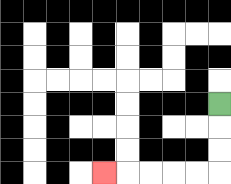{'start': '[9, 4]', 'end': '[4, 7]', 'path_directions': 'D,D,D,L,L,L,L,L', 'path_coordinates': '[[9, 4], [9, 5], [9, 6], [9, 7], [8, 7], [7, 7], [6, 7], [5, 7], [4, 7]]'}